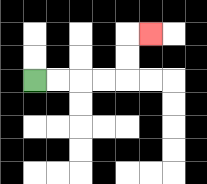{'start': '[1, 3]', 'end': '[6, 1]', 'path_directions': 'R,R,R,R,U,U,R', 'path_coordinates': '[[1, 3], [2, 3], [3, 3], [4, 3], [5, 3], [5, 2], [5, 1], [6, 1]]'}